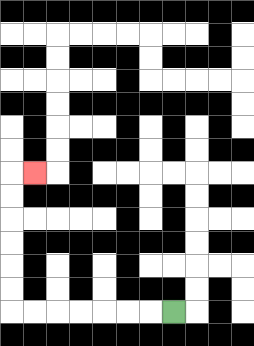{'start': '[7, 13]', 'end': '[1, 7]', 'path_directions': 'L,L,L,L,L,L,L,U,U,U,U,U,U,R', 'path_coordinates': '[[7, 13], [6, 13], [5, 13], [4, 13], [3, 13], [2, 13], [1, 13], [0, 13], [0, 12], [0, 11], [0, 10], [0, 9], [0, 8], [0, 7], [1, 7]]'}